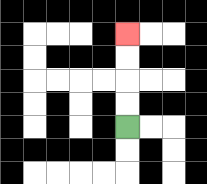{'start': '[5, 5]', 'end': '[5, 1]', 'path_directions': 'U,U,U,U', 'path_coordinates': '[[5, 5], [5, 4], [5, 3], [5, 2], [5, 1]]'}